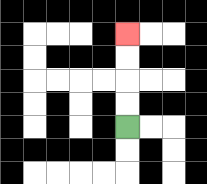{'start': '[5, 5]', 'end': '[5, 1]', 'path_directions': 'U,U,U,U', 'path_coordinates': '[[5, 5], [5, 4], [5, 3], [5, 2], [5, 1]]'}